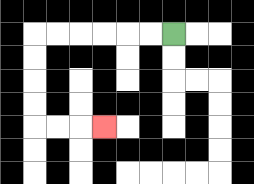{'start': '[7, 1]', 'end': '[4, 5]', 'path_directions': 'L,L,L,L,L,L,D,D,D,D,R,R,R', 'path_coordinates': '[[7, 1], [6, 1], [5, 1], [4, 1], [3, 1], [2, 1], [1, 1], [1, 2], [1, 3], [1, 4], [1, 5], [2, 5], [3, 5], [4, 5]]'}